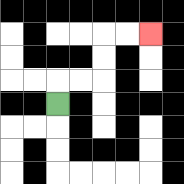{'start': '[2, 4]', 'end': '[6, 1]', 'path_directions': 'U,R,R,U,U,R,R', 'path_coordinates': '[[2, 4], [2, 3], [3, 3], [4, 3], [4, 2], [4, 1], [5, 1], [6, 1]]'}